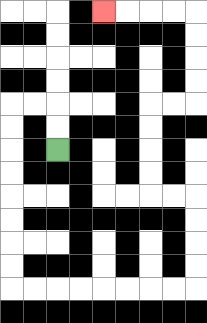{'start': '[2, 6]', 'end': '[4, 0]', 'path_directions': 'U,U,L,L,D,D,D,D,D,D,D,D,R,R,R,R,R,R,R,R,U,U,U,U,L,L,U,U,U,U,R,R,U,U,U,U,L,L,L,L', 'path_coordinates': '[[2, 6], [2, 5], [2, 4], [1, 4], [0, 4], [0, 5], [0, 6], [0, 7], [0, 8], [0, 9], [0, 10], [0, 11], [0, 12], [1, 12], [2, 12], [3, 12], [4, 12], [5, 12], [6, 12], [7, 12], [8, 12], [8, 11], [8, 10], [8, 9], [8, 8], [7, 8], [6, 8], [6, 7], [6, 6], [6, 5], [6, 4], [7, 4], [8, 4], [8, 3], [8, 2], [8, 1], [8, 0], [7, 0], [6, 0], [5, 0], [4, 0]]'}